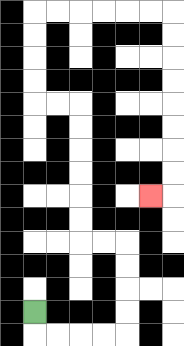{'start': '[1, 13]', 'end': '[6, 8]', 'path_directions': 'D,R,R,R,R,U,U,U,U,L,L,U,U,U,U,U,U,L,L,U,U,U,U,R,R,R,R,R,R,D,D,D,D,D,D,D,D,L', 'path_coordinates': '[[1, 13], [1, 14], [2, 14], [3, 14], [4, 14], [5, 14], [5, 13], [5, 12], [5, 11], [5, 10], [4, 10], [3, 10], [3, 9], [3, 8], [3, 7], [3, 6], [3, 5], [3, 4], [2, 4], [1, 4], [1, 3], [1, 2], [1, 1], [1, 0], [2, 0], [3, 0], [4, 0], [5, 0], [6, 0], [7, 0], [7, 1], [7, 2], [7, 3], [7, 4], [7, 5], [7, 6], [7, 7], [7, 8], [6, 8]]'}